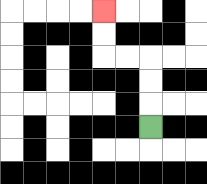{'start': '[6, 5]', 'end': '[4, 0]', 'path_directions': 'U,U,U,L,L,U,U', 'path_coordinates': '[[6, 5], [6, 4], [6, 3], [6, 2], [5, 2], [4, 2], [4, 1], [4, 0]]'}